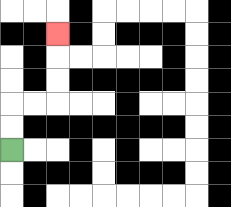{'start': '[0, 6]', 'end': '[2, 1]', 'path_directions': 'U,U,R,R,U,U,U', 'path_coordinates': '[[0, 6], [0, 5], [0, 4], [1, 4], [2, 4], [2, 3], [2, 2], [2, 1]]'}